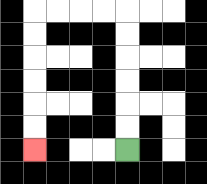{'start': '[5, 6]', 'end': '[1, 6]', 'path_directions': 'U,U,U,U,U,U,L,L,L,L,D,D,D,D,D,D', 'path_coordinates': '[[5, 6], [5, 5], [5, 4], [5, 3], [5, 2], [5, 1], [5, 0], [4, 0], [3, 0], [2, 0], [1, 0], [1, 1], [1, 2], [1, 3], [1, 4], [1, 5], [1, 6]]'}